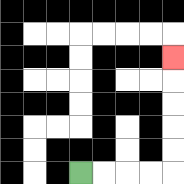{'start': '[3, 7]', 'end': '[7, 2]', 'path_directions': 'R,R,R,R,U,U,U,U,U', 'path_coordinates': '[[3, 7], [4, 7], [5, 7], [6, 7], [7, 7], [7, 6], [7, 5], [7, 4], [7, 3], [7, 2]]'}